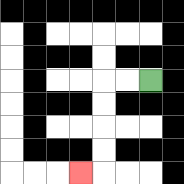{'start': '[6, 3]', 'end': '[3, 7]', 'path_directions': 'L,L,D,D,D,D,L', 'path_coordinates': '[[6, 3], [5, 3], [4, 3], [4, 4], [4, 5], [4, 6], [4, 7], [3, 7]]'}